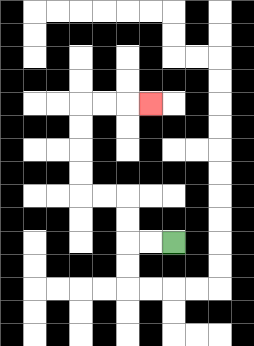{'start': '[7, 10]', 'end': '[6, 4]', 'path_directions': 'L,L,U,U,L,L,U,U,U,U,R,R,R', 'path_coordinates': '[[7, 10], [6, 10], [5, 10], [5, 9], [5, 8], [4, 8], [3, 8], [3, 7], [3, 6], [3, 5], [3, 4], [4, 4], [5, 4], [6, 4]]'}